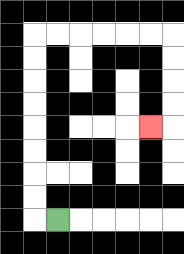{'start': '[2, 9]', 'end': '[6, 5]', 'path_directions': 'L,U,U,U,U,U,U,U,U,R,R,R,R,R,R,D,D,D,D,L', 'path_coordinates': '[[2, 9], [1, 9], [1, 8], [1, 7], [1, 6], [1, 5], [1, 4], [1, 3], [1, 2], [1, 1], [2, 1], [3, 1], [4, 1], [5, 1], [6, 1], [7, 1], [7, 2], [7, 3], [7, 4], [7, 5], [6, 5]]'}